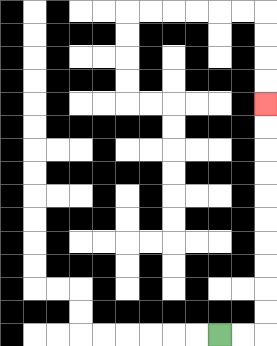{'start': '[9, 14]', 'end': '[11, 4]', 'path_directions': 'R,R,U,U,U,U,U,U,U,U,U,U', 'path_coordinates': '[[9, 14], [10, 14], [11, 14], [11, 13], [11, 12], [11, 11], [11, 10], [11, 9], [11, 8], [11, 7], [11, 6], [11, 5], [11, 4]]'}